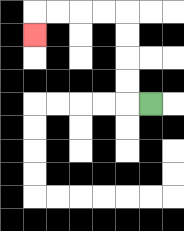{'start': '[6, 4]', 'end': '[1, 1]', 'path_directions': 'L,U,U,U,U,L,L,L,L,D', 'path_coordinates': '[[6, 4], [5, 4], [5, 3], [5, 2], [5, 1], [5, 0], [4, 0], [3, 0], [2, 0], [1, 0], [1, 1]]'}